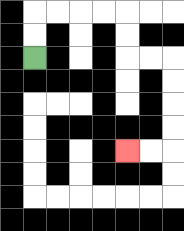{'start': '[1, 2]', 'end': '[5, 6]', 'path_directions': 'U,U,R,R,R,R,D,D,R,R,D,D,D,D,L,L', 'path_coordinates': '[[1, 2], [1, 1], [1, 0], [2, 0], [3, 0], [4, 0], [5, 0], [5, 1], [5, 2], [6, 2], [7, 2], [7, 3], [7, 4], [7, 5], [7, 6], [6, 6], [5, 6]]'}